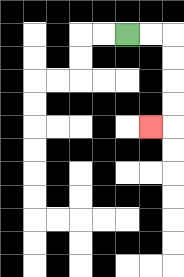{'start': '[5, 1]', 'end': '[6, 5]', 'path_directions': 'R,R,D,D,D,D,L', 'path_coordinates': '[[5, 1], [6, 1], [7, 1], [7, 2], [7, 3], [7, 4], [7, 5], [6, 5]]'}